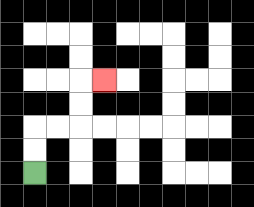{'start': '[1, 7]', 'end': '[4, 3]', 'path_directions': 'U,U,R,R,U,U,R', 'path_coordinates': '[[1, 7], [1, 6], [1, 5], [2, 5], [3, 5], [3, 4], [3, 3], [4, 3]]'}